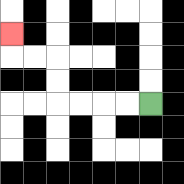{'start': '[6, 4]', 'end': '[0, 1]', 'path_directions': 'L,L,L,L,U,U,L,L,U', 'path_coordinates': '[[6, 4], [5, 4], [4, 4], [3, 4], [2, 4], [2, 3], [2, 2], [1, 2], [0, 2], [0, 1]]'}